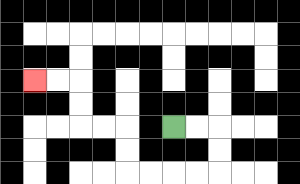{'start': '[7, 5]', 'end': '[1, 3]', 'path_directions': 'R,R,D,D,L,L,L,L,U,U,L,L,U,U,L,L', 'path_coordinates': '[[7, 5], [8, 5], [9, 5], [9, 6], [9, 7], [8, 7], [7, 7], [6, 7], [5, 7], [5, 6], [5, 5], [4, 5], [3, 5], [3, 4], [3, 3], [2, 3], [1, 3]]'}